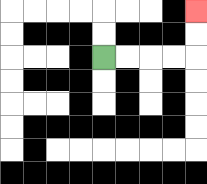{'start': '[4, 2]', 'end': '[8, 0]', 'path_directions': 'R,R,R,R,U,U', 'path_coordinates': '[[4, 2], [5, 2], [6, 2], [7, 2], [8, 2], [8, 1], [8, 0]]'}